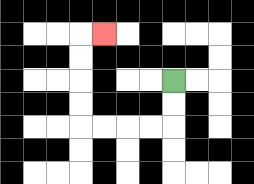{'start': '[7, 3]', 'end': '[4, 1]', 'path_directions': 'D,D,L,L,L,L,U,U,U,U,R', 'path_coordinates': '[[7, 3], [7, 4], [7, 5], [6, 5], [5, 5], [4, 5], [3, 5], [3, 4], [3, 3], [3, 2], [3, 1], [4, 1]]'}